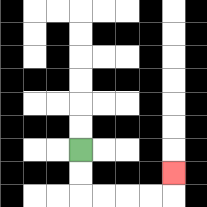{'start': '[3, 6]', 'end': '[7, 7]', 'path_directions': 'D,D,R,R,R,R,U', 'path_coordinates': '[[3, 6], [3, 7], [3, 8], [4, 8], [5, 8], [6, 8], [7, 8], [7, 7]]'}